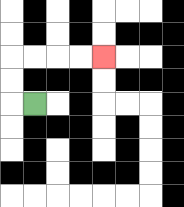{'start': '[1, 4]', 'end': '[4, 2]', 'path_directions': 'L,U,U,R,R,R,R', 'path_coordinates': '[[1, 4], [0, 4], [0, 3], [0, 2], [1, 2], [2, 2], [3, 2], [4, 2]]'}